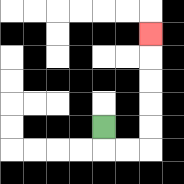{'start': '[4, 5]', 'end': '[6, 1]', 'path_directions': 'D,R,R,U,U,U,U,U', 'path_coordinates': '[[4, 5], [4, 6], [5, 6], [6, 6], [6, 5], [6, 4], [6, 3], [6, 2], [6, 1]]'}